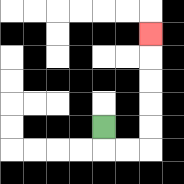{'start': '[4, 5]', 'end': '[6, 1]', 'path_directions': 'D,R,R,U,U,U,U,U', 'path_coordinates': '[[4, 5], [4, 6], [5, 6], [6, 6], [6, 5], [6, 4], [6, 3], [6, 2], [6, 1]]'}